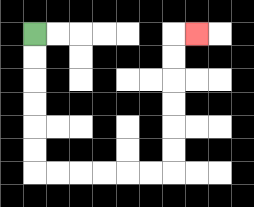{'start': '[1, 1]', 'end': '[8, 1]', 'path_directions': 'D,D,D,D,D,D,R,R,R,R,R,R,U,U,U,U,U,U,R', 'path_coordinates': '[[1, 1], [1, 2], [1, 3], [1, 4], [1, 5], [1, 6], [1, 7], [2, 7], [3, 7], [4, 7], [5, 7], [6, 7], [7, 7], [7, 6], [7, 5], [7, 4], [7, 3], [7, 2], [7, 1], [8, 1]]'}